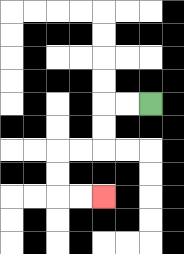{'start': '[6, 4]', 'end': '[4, 8]', 'path_directions': 'L,L,D,D,L,L,D,D,R,R', 'path_coordinates': '[[6, 4], [5, 4], [4, 4], [4, 5], [4, 6], [3, 6], [2, 6], [2, 7], [2, 8], [3, 8], [4, 8]]'}